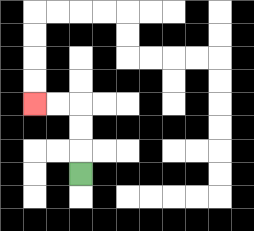{'start': '[3, 7]', 'end': '[1, 4]', 'path_directions': 'U,U,U,L,L', 'path_coordinates': '[[3, 7], [3, 6], [3, 5], [3, 4], [2, 4], [1, 4]]'}